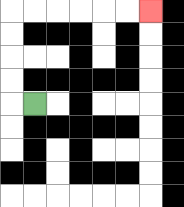{'start': '[1, 4]', 'end': '[6, 0]', 'path_directions': 'L,U,U,U,U,R,R,R,R,R,R', 'path_coordinates': '[[1, 4], [0, 4], [0, 3], [0, 2], [0, 1], [0, 0], [1, 0], [2, 0], [3, 0], [4, 0], [5, 0], [6, 0]]'}